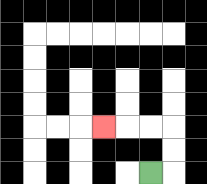{'start': '[6, 7]', 'end': '[4, 5]', 'path_directions': 'R,U,U,L,L,L', 'path_coordinates': '[[6, 7], [7, 7], [7, 6], [7, 5], [6, 5], [5, 5], [4, 5]]'}